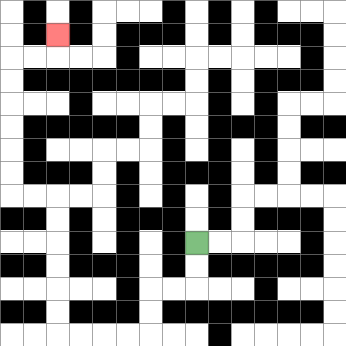{'start': '[8, 10]', 'end': '[2, 1]', 'path_directions': 'D,D,L,L,D,D,L,L,L,L,U,U,U,U,U,U,L,L,U,U,U,U,U,U,R,R,U', 'path_coordinates': '[[8, 10], [8, 11], [8, 12], [7, 12], [6, 12], [6, 13], [6, 14], [5, 14], [4, 14], [3, 14], [2, 14], [2, 13], [2, 12], [2, 11], [2, 10], [2, 9], [2, 8], [1, 8], [0, 8], [0, 7], [0, 6], [0, 5], [0, 4], [0, 3], [0, 2], [1, 2], [2, 2], [2, 1]]'}